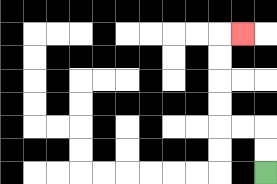{'start': '[11, 7]', 'end': '[10, 1]', 'path_directions': 'U,U,L,L,U,U,U,U,R', 'path_coordinates': '[[11, 7], [11, 6], [11, 5], [10, 5], [9, 5], [9, 4], [9, 3], [9, 2], [9, 1], [10, 1]]'}